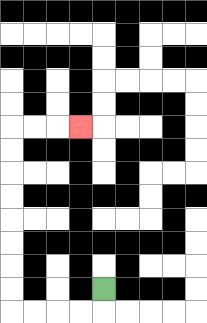{'start': '[4, 12]', 'end': '[3, 5]', 'path_directions': 'D,L,L,L,L,U,U,U,U,U,U,U,U,R,R,R', 'path_coordinates': '[[4, 12], [4, 13], [3, 13], [2, 13], [1, 13], [0, 13], [0, 12], [0, 11], [0, 10], [0, 9], [0, 8], [0, 7], [0, 6], [0, 5], [1, 5], [2, 5], [3, 5]]'}